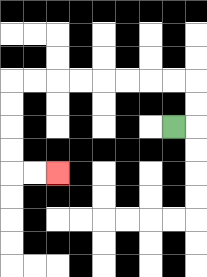{'start': '[7, 5]', 'end': '[2, 7]', 'path_directions': 'R,U,U,L,L,L,L,L,L,L,L,D,D,D,D,R,R', 'path_coordinates': '[[7, 5], [8, 5], [8, 4], [8, 3], [7, 3], [6, 3], [5, 3], [4, 3], [3, 3], [2, 3], [1, 3], [0, 3], [0, 4], [0, 5], [0, 6], [0, 7], [1, 7], [2, 7]]'}